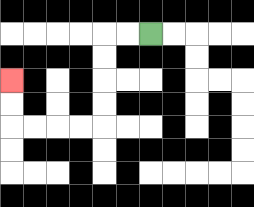{'start': '[6, 1]', 'end': '[0, 3]', 'path_directions': 'L,L,D,D,D,D,L,L,L,L,U,U', 'path_coordinates': '[[6, 1], [5, 1], [4, 1], [4, 2], [4, 3], [4, 4], [4, 5], [3, 5], [2, 5], [1, 5], [0, 5], [0, 4], [0, 3]]'}